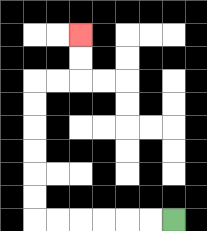{'start': '[7, 9]', 'end': '[3, 1]', 'path_directions': 'L,L,L,L,L,L,U,U,U,U,U,U,R,R,U,U', 'path_coordinates': '[[7, 9], [6, 9], [5, 9], [4, 9], [3, 9], [2, 9], [1, 9], [1, 8], [1, 7], [1, 6], [1, 5], [1, 4], [1, 3], [2, 3], [3, 3], [3, 2], [3, 1]]'}